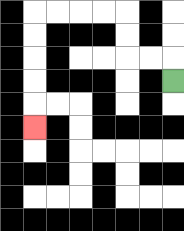{'start': '[7, 3]', 'end': '[1, 5]', 'path_directions': 'U,L,L,U,U,L,L,L,L,D,D,D,D,D', 'path_coordinates': '[[7, 3], [7, 2], [6, 2], [5, 2], [5, 1], [5, 0], [4, 0], [3, 0], [2, 0], [1, 0], [1, 1], [1, 2], [1, 3], [1, 4], [1, 5]]'}